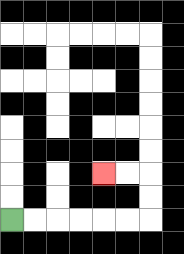{'start': '[0, 9]', 'end': '[4, 7]', 'path_directions': 'R,R,R,R,R,R,U,U,L,L', 'path_coordinates': '[[0, 9], [1, 9], [2, 9], [3, 9], [4, 9], [5, 9], [6, 9], [6, 8], [6, 7], [5, 7], [4, 7]]'}